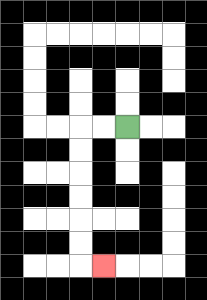{'start': '[5, 5]', 'end': '[4, 11]', 'path_directions': 'L,L,D,D,D,D,D,D,R', 'path_coordinates': '[[5, 5], [4, 5], [3, 5], [3, 6], [3, 7], [3, 8], [3, 9], [3, 10], [3, 11], [4, 11]]'}